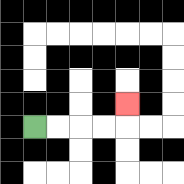{'start': '[1, 5]', 'end': '[5, 4]', 'path_directions': 'R,R,R,R,U', 'path_coordinates': '[[1, 5], [2, 5], [3, 5], [4, 5], [5, 5], [5, 4]]'}